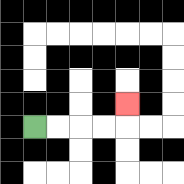{'start': '[1, 5]', 'end': '[5, 4]', 'path_directions': 'R,R,R,R,U', 'path_coordinates': '[[1, 5], [2, 5], [3, 5], [4, 5], [5, 5], [5, 4]]'}